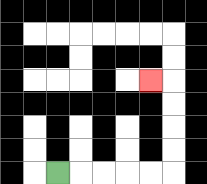{'start': '[2, 7]', 'end': '[6, 3]', 'path_directions': 'R,R,R,R,R,U,U,U,U,L', 'path_coordinates': '[[2, 7], [3, 7], [4, 7], [5, 7], [6, 7], [7, 7], [7, 6], [7, 5], [7, 4], [7, 3], [6, 3]]'}